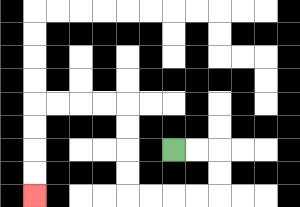{'start': '[7, 6]', 'end': '[1, 8]', 'path_directions': 'R,R,D,D,L,L,L,L,U,U,U,U,L,L,L,L,D,D,D,D', 'path_coordinates': '[[7, 6], [8, 6], [9, 6], [9, 7], [9, 8], [8, 8], [7, 8], [6, 8], [5, 8], [5, 7], [5, 6], [5, 5], [5, 4], [4, 4], [3, 4], [2, 4], [1, 4], [1, 5], [1, 6], [1, 7], [1, 8]]'}